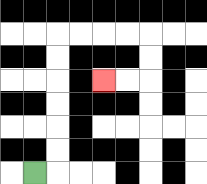{'start': '[1, 7]', 'end': '[4, 3]', 'path_directions': 'R,U,U,U,U,U,U,R,R,R,R,D,D,L,L', 'path_coordinates': '[[1, 7], [2, 7], [2, 6], [2, 5], [2, 4], [2, 3], [2, 2], [2, 1], [3, 1], [4, 1], [5, 1], [6, 1], [6, 2], [6, 3], [5, 3], [4, 3]]'}